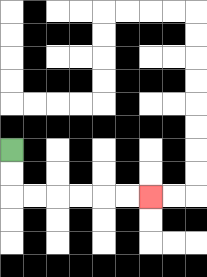{'start': '[0, 6]', 'end': '[6, 8]', 'path_directions': 'D,D,R,R,R,R,R,R', 'path_coordinates': '[[0, 6], [0, 7], [0, 8], [1, 8], [2, 8], [3, 8], [4, 8], [5, 8], [6, 8]]'}